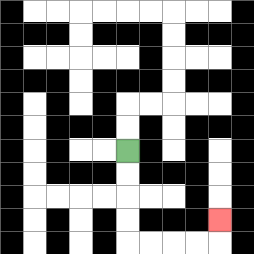{'start': '[5, 6]', 'end': '[9, 9]', 'path_directions': 'D,D,D,D,R,R,R,R,U', 'path_coordinates': '[[5, 6], [5, 7], [5, 8], [5, 9], [5, 10], [6, 10], [7, 10], [8, 10], [9, 10], [9, 9]]'}